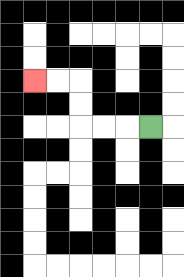{'start': '[6, 5]', 'end': '[1, 3]', 'path_directions': 'L,L,L,U,U,L,L', 'path_coordinates': '[[6, 5], [5, 5], [4, 5], [3, 5], [3, 4], [3, 3], [2, 3], [1, 3]]'}